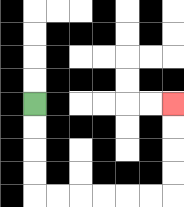{'start': '[1, 4]', 'end': '[7, 4]', 'path_directions': 'D,D,D,D,R,R,R,R,R,R,U,U,U,U', 'path_coordinates': '[[1, 4], [1, 5], [1, 6], [1, 7], [1, 8], [2, 8], [3, 8], [4, 8], [5, 8], [6, 8], [7, 8], [7, 7], [7, 6], [7, 5], [7, 4]]'}